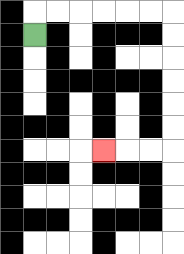{'start': '[1, 1]', 'end': '[4, 6]', 'path_directions': 'U,R,R,R,R,R,R,D,D,D,D,D,D,L,L,L', 'path_coordinates': '[[1, 1], [1, 0], [2, 0], [3, 0], [4, 0], [5, 0], [6, 0], [7, 0], [7, 1], [7, 2], [7, 3], [7, 4], [7, 5], [7, 6], [6, 6], [5, 6], [4, 6]]'}